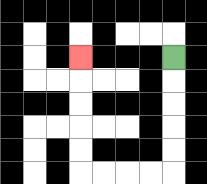{'start': '[7, 2]', 'end': '[3, 2]', 'path_directions': 'D,D,D,D,D,L,L,L,L,U,U,U,U,U', 'path_coordinates': '[[7, 2], [7, 3], [7, 4], [7, 5], [7, 6], [7, 7], [6, 7], [5, 7], [4, 7], [3, 7], [3, 6], [3, 5], [3, 4], [3, 3], [3, 2]]'}